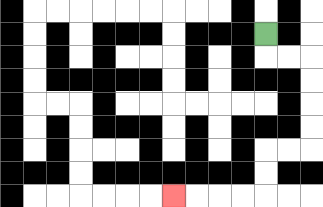{'start': '[11, 1]', 'end': '[7, 8]', 'path_directions': 'D,R,R,D,D,D,D,L,L,D,D,L,L,L,L', 'path_coordinates': '[[11, 1], [11, 2], [12, 2], [13, 2], [13, 3], [13, 4], [13, 5], [13, 6], [12, 6], [11, 6], [11, 7], [11, 8], [10, 8], [9, 8], [8, 8], [7, 8]]'}